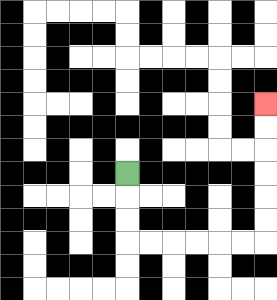{'start': '[5, 7]', 'end': '[11, 4]', 'path_directions': 'D,D,D,R,R,R,R,R,R,U,U,U,U,U,U', 'path_coordinates': '[[5, 7], [5, 8], [5, 9], [5, 10], [6, 10], [7, 10], [8, 10], [9, 10], [10, 10], [11, 10], [11, 9], [11, 8], [11, 7], [11, 6], [11, 5], [11, 4]]'}